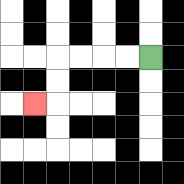{'start': '[6, 2]', 'end': '[1, 4]', 'path_directions': 'L,L,L,L,D,D,L', 'path_coordinates': '[[6, 2], [5, 2], [4, 2], [3, 2], [2, 2], [2, 3], [2, 4], [1, 4]]'}